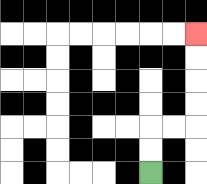{'start': '[6, 7]', 'end': '[8, 1]', 'path_directions': 'U,U,R,R,U,U,U,U', 'path_coordinates': '[[6, 7], [6, 6], [6, 5], [7, 5], [8, 5], [8, 4], [8, 3], [8, 2], [8, 1]]'}